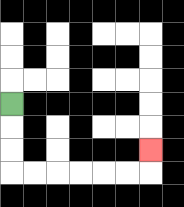{'start': '[0, 4]', 'end': '[6, 6]', 'path_directions': 'D,D,D,R,R,R,R,R,R,U', 'path_coordinates': '[[0, 4], [0, 5], [0, 6], [0, 7], [1, 7], [2, 7], [3, 7], [4, 7], [5, 7], [6, 7], [6, 6]]'}